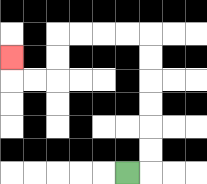{'start': '[5, 7]', 'end': '[0, 2]', 'path_directions': 'R,U,U,U,U,U,U,L,L,L,L,D,D,L,L,U', 'path_coordinates': '[[5, 7], [6, 7], [6, 6], [6, 5], [6, 4], [6, 3], [6, 2], [6, 1], [5, 1], [4, 1], [3, 1], [2, 1], [2, 2], [2, 3], [1, 3], [0, 3], [0, 2]]'}